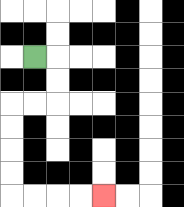{'start': '[1, 2]', 'end': '[4, 8]', 'path_directions': 'R,D,D,L,L,D,D,D,D,R,R,R,R', 'path_coordinates': '[[1, 2], [2, 2], [2, 3], [2, 4], [1, 4], [0, 4], [0, 5], [0, 6], [0, 7], [0, 8], [1, 8], [2, 8], [3, 8], [4, 8]]'}